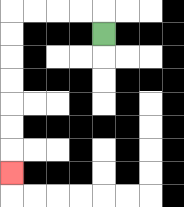{'start': '[4, 1]', 'end': '[0, 7]', 'path_directions': 'U,L,L,L,L,D,D,D,D,D,D,D', 'path_coordinates': '[[4, 1], [4, 0], [3, 0], [2, 0], [1, 0], [0, 0], [0, 1], [0, 2], [0, 3], [0, 4], [0, 5], [0, 6], [0, 7]]'}